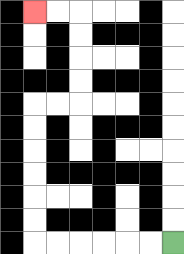{'start': '[7, 10]', 'end': '[1, 0]', 'path_directions': 'L,L,L,L,L,L,U,U,U,U,U,U,R,R,U,U,U,U,L,L', 'path_coordinates': '[[7, 10], [6, 10], [5, 10], [4, 10], [3, 10], [2, 10], [1, 10], [1, 9], [1, 8], [1, 7], [1, 6], [1, 5], [1, 4], [2, 4], [3, 4], [3, 3], [3, 2], [3, 1], [3, 0], [2, 0], [1, 0]]'}